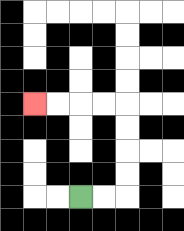{'start': '[3, 8]', 'end': '[1, 4]', 'path_directions': 'R,R,U,U,U,U,L,L,L,L', 'path_coordinates': '[[3, 8], [4, 8], [5, 8], [5, 7], [5, 6], [5, 5], [5, 4], [4, 4], [3, 4], [2, 4], [1, 4]]'}